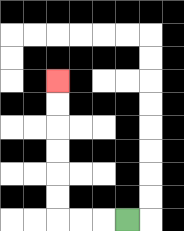{'start': '[5, 9]', 'end': '[2, 3]', 'path_directions': 'L,L,L,U,U,U,U,U,U', 'path_coordinates': '[[5, 9], [4, 9], [3, 9], [2, 9], [2, 8], [2, 7], [2, 6], [2, 5], [2, 4], [2, 3]]'}